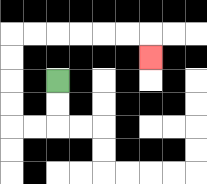{'start': '[2, 3]', 'end': '[6, 2]', 'path_directions': 'D,D,L,L,U,U,U,U,R,R,R,R,R,R,D', 'path_coordinates': '[[2, 3], [2, 4], [2, 5], [1, 5], [0, 5], [0, 4], [0, 3], [0, 2], [0, 1], [1, 1], [2, 1], [3, 1], [4, 1], [5, 1], [6, 1], [6, 2]]'}